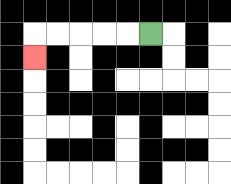{'start': '[6, 1]', 'end': '[1, 2]', 'path_directions': 'L,L,L,L,L,D', 'path_coordinates': '[[6, 1], [5, 1], [4, 1], [3, 1], [2, 1], [1, 1], [1, 2]]'}